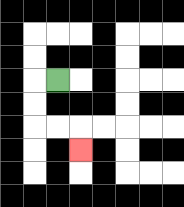{'start': '[2, 3]', 'end': '[3, 6]', 'path_directions': 'L,D,D,R,R,D', 'path_coordinates': '[[2, 3], [1, 3], [1, 4], [1, 5], [2, 5], [3, 5], [3, 6]]'}